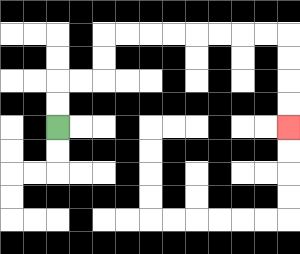{'start': '[2, 5]', 'end': '[12, 5]', 'path_directions': 'U,U,R,R,U,U,R,R,R,R,R,R,R,R,D,D,D,D', 'path_coordinates': '[[2, 5], [2, 4], [2, 3], [3, 3], [4, 3], [4, 2], [4, 1], [5, 1], [6, 1], [7, 1], [8, 1], [9, 1], [10, 1], [11, 1], [12, 1], [12, 2], [12, 3], [12, 4], [12, 5]]'}